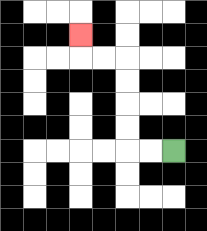{'start': '[7, 6]', 'end': '[3, 1]', 'path_directions': 'L,L,U,U,U,U,L,L,U', 'path_coordinates': '[[7, 6], [6, 6], [5, 6], [5, 5], [5, 4], [5, 3], [5, 2], [4, 2], [3, 2], [3, 1]]'}